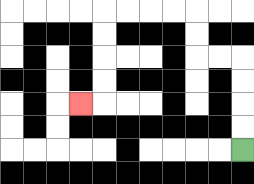{'start': '[10, 6]', 'end': '[3, 4]', 'path_directions': 'U,U,U,U,L,L,U,U,L,L,L,L,D,D,D,D,L', 'path_coordinates': '[[10, 6], [10, 5], [10, 4], [10, 3], [10, 2], [9, 2], [8, 2], [8, 1], [8, 0], [7, 0], [6, 0], [5, 0], [4, 0], [4, 1], [4, 2], [4, 3], [4, 4], [3, 4]]'}